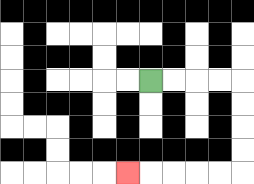{'start': '[6, 3]', 'end': '[5, 7]', 'path_directions': 'R,R,R,R,D,D,D,D,L,L,L,L,L', 'path_coordinates': '[[6, 3], [7, 3], [8, 3], [9, 3], [10, 3], [10, 4], [10, 5], [10, 6], [10, 7], [9, 7], [8, 7], [7, 7], [6, 7], [5, 7]]'}